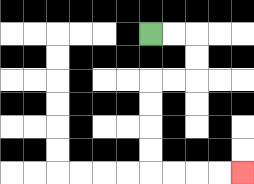{'start': '[6, 1]', 'end': '[10, 7]', 'path_directions': 'R,R,D,D,L,L,D,D,D,D,R,R,R,R', 'path_coordinates': '[[6, 1], [7, 1], [8, 1], [8, 2], [8, 3], [7, 3], [6, 3], [6, 4], [6, 5], [6, 6], [6, 7], [7, 7], [8, 7], [9, 7], [10, 7]]'}